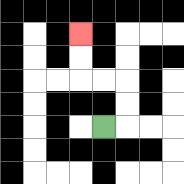{'start': '[4, 5]', 'end': '[3, 1]', 'path_directions': 'R,U,U,L,L,U,U', 'path_coordinates': '[[4, 5], [5, 5], [5, 4], [5, 3], [4, 3], [3, 3], [3, 2], [3, 1]]'}